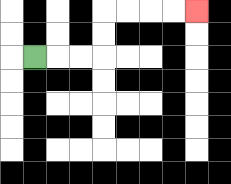{'start': '[1, 2]', 'end': '[8, 0]', 'path_directions': 'R,R,R,U,U,R,R,R,R', 'path_coordinates': '[[1, 2], [2, 2], [3, 2], [4, 2], [4, 1], [4, 0], [5, 0], [6, 0], [7, 0], [8, 0]]'}